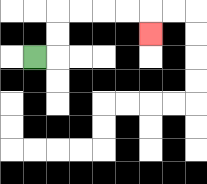{'start': '[1, 2]', 'end': '[6, 1]', 'path_directions': 'R,U,U,R,R,R,R,D', 'path_coordinates': '[[1, 2], [2, 2], [2, 1], [2, 0], [3, 0], [4, 0], [5, 0], [6, 0], [6, 1]]'}